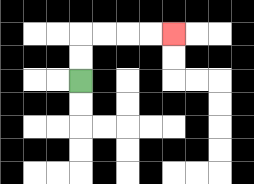{'start': '[3, 3]', 'end': '[7, 1]', 'path_directions': 'U,U,R,R,R,R', 'path_coordinates': '[[3, 3], [3, 2], [3, 1], [4, 1], [5, 1], [6, 1], [7, 1]]'}